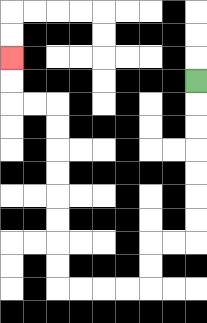{'start': '[8, 3]', 'end': '[0, 2]', 'path_directions': 'D,D,D,D,D,D,D,L,L,D,D,L,L,L,L,U,U,U,U,U,U,U,U,L,L,U,U', 'path_coordinates': '[[8, 3], [8, 4], [8, 5], [8, 6], [8, 7], [8, 8], [8, 9], [8, 10], [7, 10], [6, 10], [6, 11], [6, 12], [5, 12], [4, 12], [3, 12], [2, 12], [2, 11], [2, 10], [2, 9], [2, 8], [2, 7], [2, 6], [2, 5], [2, 4], [1, 4], [0, 4], [0, 3], [0, 2]]'}